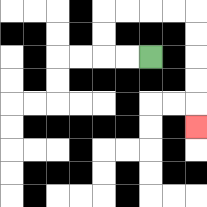{'start': '[6, 2]', 'end': '[8, 5]', 'path_directions': 'L,L,U,U,R,R,R,R,D,D,D,D,D', 'path_coordinates': '[[6, 2], [5, 2], [4, 2], [4, 1], [4, 0], [5, 0], [6, 0], [7, 0], [8, 0], [8, 1], [8, 2], [8, 3], [8, 4], [8, 5]]'}